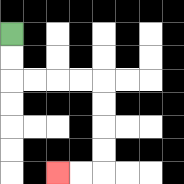{'start': '[0, 1]', 'end': '[2, 7]', 'path_directions': 'D,D,R,R,R,R,D,D,D,D,L,L', 'path_coordinates': '[[0, 1], [0, 2], [0, 3], [1, 3], [2, 3], [3, 3], [4, 3], [4, 4], [4, 5], [4, 6], [4, 7], [3, 7], [2, 7]]'}